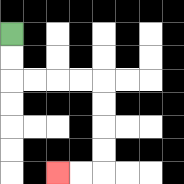{'start': '[0, 1]', 'end': '[2, 7]', 'path_directions': 'D,D,R,R,R,R,D,D,D,D,L,L', 'path_coordinates': '[[0, 1], [0, 2], [0, 3], [1, 3], [2, 3], [3, 3], [4, 3], [4, 4], [4, 5], [4, 6], [4, 7], [3, 7], [2, 7]]'}